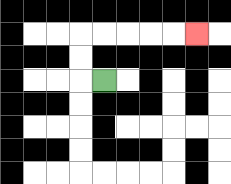{'start': '[4, 3]', 'end': '[8, 1]', 'path_directions': 'L,U,U,R,R,R,R,R', 'path_coordinates': '[[4, 3], [3, 3], [3, 2], [3, 1], [4, 1], [5, 1], [6, 1], [7, 1], [8, 1]]'}